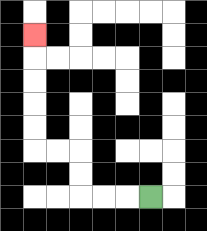{'start': '[6, 8]', 'end': '[1, 1]', 'path_directions': 'L,L,L,U,U,L,L,U,U,U,U,U', 'path_coordinates': '[[6, 8], [5, 8], [4, 8], [3, 8], [3, 7], [3, 6], [2, 6], [1, 6], [1, 5], [1, 4], [1, 3], [1, 2], [1, 1]]'}